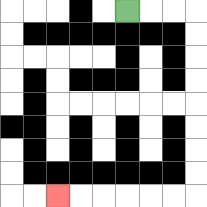{'start': '[5, 0]', 'end': '[2, 8]', 'path_directions': 'R,R,R,D,D,D,D,D,D,D,D,L,L,L,L,L,L', 'path_coordinates': '[[5, 0], [6, 0], [7, 0], [8, 0], [8, 1], [8, 2], [8, 3], [8, 4], [8, 5], [8, 6], [8, 7], [8, 8], [7, 8], [6, 8], [5, 8], [4, 8], [3, 8], [2, 8]]'}